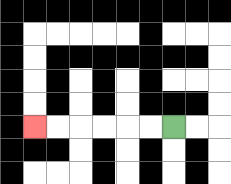{'start': '[7, 5]', 'end': '[1, 5]', 'path_directions': 'L,L,L,L,L,L', 'path_coordinates': '[[7, 5], [6, 5], [5, 5], [4, 5], [3, 5], [2, 5], [1, 5]]'}